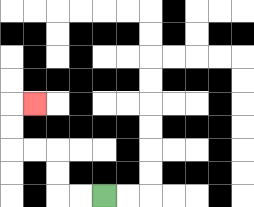{'start': '[4, 8]', 'end': '[1, 4]', 'path_directions': 'L,L,U,U,L,L,U,U,R', 'path_coordinates': '[[4, 8], [3, 8], [2, 8], [2, 7], [2, 6], [1, 6], [0, 6], [0, 5], [0, 4], [1, 4]]'}